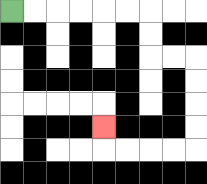{'start': '[0, 0]', 'end': '[4, 5]', 'path_directions': 'R,R,R,R,R,R,D,D,R,R,D,D,D,D,L,L,L,L,U', 'path_coordinates': '[[0, 0], [1, 0], [2, 0], [3, 0], [4, 0], [5, 0], [6, 0], [6, 1], [6, 2], [7, 2], [8, 2], [8, 3], [8, 4], [8, 5], [8, 6], [7, 6], [6, 6], [5, 6], [4, 6], [4, 5]]'}